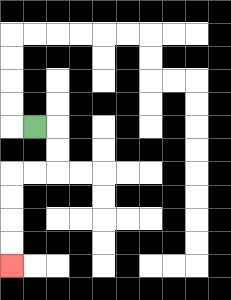{'start': '[1, 5]', 'end': '[0, 11]', 'path_directions': 'R,D,D,L,L,D,D,D,D', 'path_coordinates': '[[1, 5], [2, 5], [2, 6], [2, 7], [1, 7], [0, 7], [0, 8], [0, 9], [0, 10], [0, 11]]'}